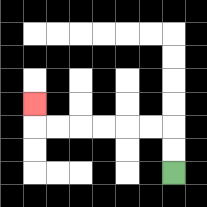{'start': '[7, 7]', 'end': '[1, 4]', 'path_directions': 'U,U,L,L,L,L,L,L,U', 'path_coordinates': '[[7, 7], [7, 6], [7, 5], [6, 5], [5, 5], [4, 5], [3, 5], [2, 5], [1, 5], [1, 4]]'}